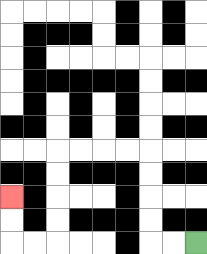{'start': '[8, 10]', 'end': '[0, 8]', 'path_directions': 'L,L,U,U,U,U,L,L,L,L,D,D,D,D,L,L,U,U', 'path_coordinates': '[[8, 10], [7, 10], [6, 10], [6, 9], [6, 8], [6, 7], [6, 6], [5, 6], [4, 6], [3, 6], [2, 6], [2, 7], [2, 8], [2, 9], [2, 10], [1, 10], [0, 10], [0, 9], [0, 8]]'}